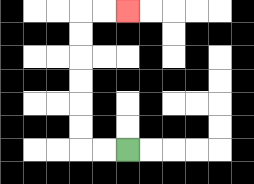{'start': '[5, 6]', 'end': '[5, 0]', 'path_directions': 'L,L,U,U,U,U,U,U,R,R', 'path_coordinates': '[[5, 6], [4, 6], [3, 6], [3, 5], [3, 4], [3, 3], [3, 2], [3, 1], [3, 0], [4, 0], [5, 0]]'}